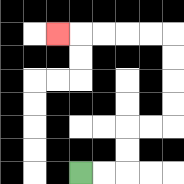{'start': '[3, 7]', 'end': '[2, 1]', 'path_directions': 'R,R,U,U,R,R,U,U,U,U,L,L,L,L,L', 'path_coordinates': '[[3, 7], [4, 7], [5, 7], [5, 6], [5, 5], [6, 5], [7, 5], [7, 4], [7, 3], [7, 2], [7, 1], [6, 1], [5, 1], [4, 1], [3, 1], [2, 1]]'}